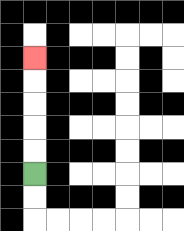{'start': '[1, 7]', 'end': '[1, 2]', 'path_directions': 'U,U,U,U,U', 'path_coordinates': '[[1, 7], [1, 6], [1, 5], [1, 4], [1, 3], [1, 2]]'}